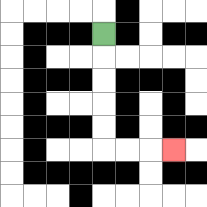{'start': '[4, 1]', 'end': '[7, 6]', 'path_directions': 'D,D,D,D,D,R,R,R', 'path_coordinates': '[[4, 1], [4, 2], [4, 3], [4, 4], [4, 5], [4, 6], [5, 6], [6, 6], [7, 6]]'}